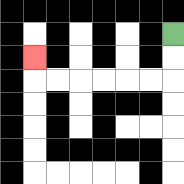{'start': '[7, 1]', 'end': '[1, 2]', 'path_directions': 'D,D,L,L,L,L,L,L,U', 'path_coordinates': '[[7, 1], [7, 2], [7, 3], [6, 3], [5, 3], [4, 3], [3, 3], [2, 3], [1, 3], [1, 2]]'}